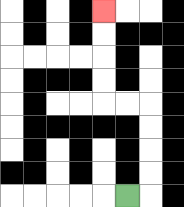{'start': '[5, 8]', 'end': '[4, 0]', 'path_directions': 'R,U,U,U,U,L,L,U,U,U,U', 'path_coordinates': '[[5, 8], [6, 8], [6, 7], [6, 6], [6, 5], [6, 4], [5, 4], [4, 4], [4, 3], [4, 2], [4, 1], [4, 0]]'}